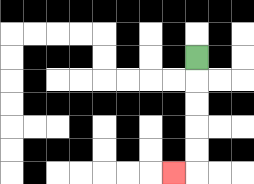{'start': '[8, 2]', 'end': '[7, 7]', 'path_directions': 'D,D,D,D,D,L', 'path_coordinates': '[[8, 2], [8, 3], [8, 4], [8, 5], [8, 6], [8, 7], [7, 7]]'}